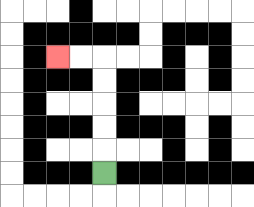{'start': '[4, 7]', 'end': '[2, 2]', 'path_directions': 'U,U,U,U,U,L,L', 'path_coordinates': '[[4, 7], [4, 6], [4, 5], [4, 4], [4, 3], [4, 2], [3, 2], [2, 2]]'}